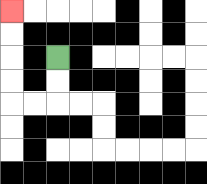{'start': '[2, 2]', 'end': '[0, 0]', 'path_directions': 'D,D,L,L,U,U,U,U', 'path_coordinates': '[[2, 2], [2, 3], [2, 4], [1, 4], [0, 4], [0, 3], [0, 2], [0, 1], [0, 0]]'}